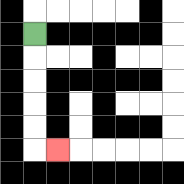{'start': '[1, 1]', 'end': '[2, 6]', 'path_directions': 'D,D,D,D,D,R', 'path_coordinates': '[[1, 1], [1, 2], [1, 3], [1, 4], [1, 5], [1, 6], [2, 6]]'}